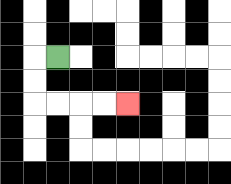{'start': '[2, 2]', 'end': '[5, 4]', 'path_directions': 'L,D,D,R,R,R,R', 'path_coordinates': '[[2, 2], [1, 2], [1, 3], [1, 4], [2, 4], [3, 4], [4, 4], [5, 4]]'}